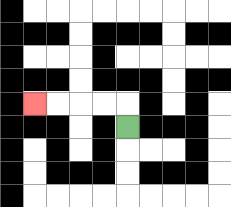{'start': '[5, 5]', 'end': '[1, 4]', 'path_directions': 'U,L,L,L,L', 'path_coordinates': '[[5, 5], [5, 4], [4, 4], [3, 4], [2, 4], [1, 4]]'}